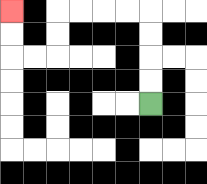{'start': '[6, 4]', 'end': '[0, 0]', 'path_directions': 'U,U,U,U,L,L,L,L,D,D,L,L,U,U', 'path_coordinates': '[[6, 4], [6, 3], [6, 2], [6, 1], [6, 0], [5, 0], [4, 0], [3, 0], [2, 0], [2, 1], [2, 2], [1, 2], [0, 2], [0, 1], [0, 0]]'}